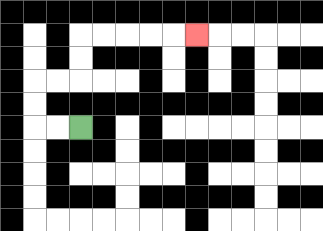{'start': '[3, 5]', 'end': '[8, 1]', 'path_directions': 'L,L,U,U,R,R,U,U,R,R,R,R,R', 'path_coordinates': '[[3, 5], [2, 5], [1, 5], [1, 4], [1, 3], [2, 3], [3, 3], [3, 2], [3, 1], [4, 1], [5, 1], [6, 1], [7, 1], [8, 1]]'}